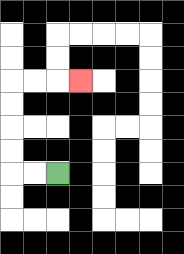{'start': '[2, 7]', 'end': '[3, 3]', 'path_directions': 'L,L,U,U,U,U,R,R,R', 'path_coordinates': '[[2, 7], [1, 7], [0, 7], [0, 6], [0, 5], [0, 4], [0, 3], [1, 3], [2, 3], [3, 3]]'}